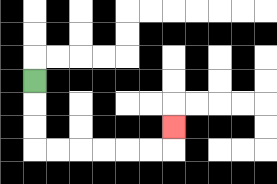{'start': '[1, 3]', 'end': '[7, 5]', 'path_directions': 'D,D,D,R,R,R,R,R,R,U', 'path_coordinates': '[[1, 3], [1, 4], [1, 5], [1, 6], [2, 6], [3, 6], [4, 6], [5, 6], [6, 6], [7, 6], [7, 5]]'}